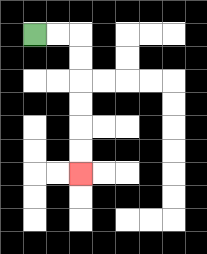{'start': '[1, 1]', 'end': '[3, 7]', 'path_directions': 'R,R,D,D,D,D,D,D', 'path_coordinates': '[[1, 1], [2, 1], [3, 1], [3, 2], [3, 3], [3, 4], [3, 5], [3, 6], [3, 7]]'}